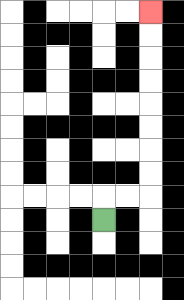{'start': '[4, 9]', 'end': '[6, 0]', 'path_directions': 'U,R,R,U,U,U,U,U,U,U,U', 'path_coordinates': '[[4, 9], [4, 8], [5, 8], [6, 8], [6, 7], [6, 6], [6, 5], [6, 4], [6, 3], [6, 2], [6, 1], [6, 0]]'}